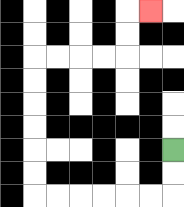{'start': '[7, 6]', 'end': '[6, 0]', 'path_directions': 'D,D,L,L,L,L,L,L,U,U,U,U,U,U,R,R,R,R,U,U,R', 'path_coordinates': '[[7, 6], [7, 7], [7, 8], [6, 8], [5, 8], [4, 8], [3, 8], [2, 8], [1, 8], [1, 7], [1, 6], [1, 5], [1, 4], [1, 3], [1, 2], [2, 2], [3, 2], [4, 2], [5, 2], [5, 1], [5, 0], [6, 0]]'}